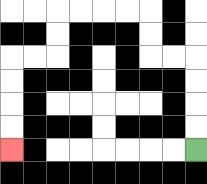{'start': '[8, 6]', 'end': '[0, 6]', 'path_directions': 'U,U,U,U,L,L,U,U,L,L,L,L,D,D,L,L,D,D,D,D', 'path_coordinates': '[[8, 6], [8, 5], [8, 4], [8, 3], [8, 2], [7, 2], [6, 2], [6, 1], [6, 0], [5, 0], [4, 0], [3, 0], [2, 0], [2, 1], [2, 2], [1, 2], [0, 2], [0, 3], [0, 4], [0, 5], [0, 6]]'}